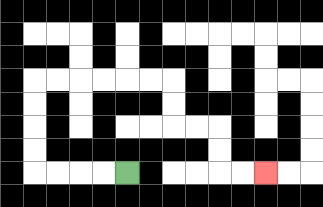{'start': '[5, 7]', 'end': '[11, 7]', 'path_directions': 'L,L,L,L,U,U,U,U,R,R,R,R,R,R,D,D,R,R,D,D,R,R', 'path_coordinates': '[[5, 7], [4, 7], [3, 7], [2, 7], [1, 7], [1, 6], [1, 5], [1, 4], [1, 3], [2, 3], [3, 3], [4, 3], [5, 3], [6, 3], [7, 3], [7, 4], [7, 5], [8, 5], [9, 5], [9, 6], [9, 7], [10, 7], [11, 7]]'}